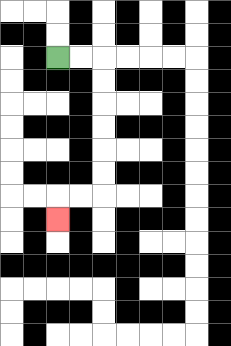{'start': '[2, 2]', 'end': '[2, 9]', 'path_directions': 'R,R,D,D,D,D,D,D,L,L,D', 'path_coordinates': '[[2, 2], [3, 2], [4, 2], [4, 3], [4, 4], [4, 5], [4, 6], [4, 7], [4, 8], [3, 8], [2, 8], [2, 9]]'}